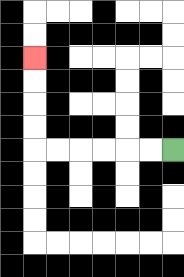{'start': '[7, 6]', 'end': '[1, 2]', 'path_directions': 'L,L,L,L,L,L,U,U,U,U', 'path_coordinates': '[[7, 6], [6, 6], [5, 6], [4, 6], [3, 6], [2, 6], [1, 6], [1, 5], [1, 4], [1, 3], [1, 2]]'}